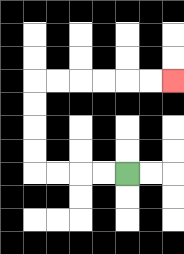{'start': '[5, 7]', 'end': '[7, 3]', 'path_directions': 'L,L,L,L,U,U,U,U,R,R,R,R,R,R', 'path_coordinates': '[[5, 7], [4, 7], [3, 7], [2, 7], [1, 7], [1, 6], [1, 5], [1, 4], [1, 3], [2, 3], [3, 3], [4, 3], [5, 3], [6, 3], [7, 3]]'}